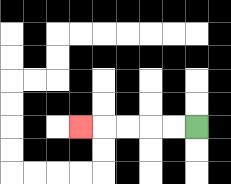{'start': '[8, 5]', 'end': '[3, 5]', 'path_directions': 'L,L,L,L,L', 'path_coordinates': '[[8, 5], [7, 5], [6, 5], [5, 5], [4, 5], [3, 5]]'}